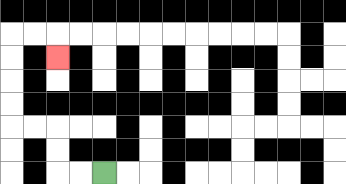{'start': '[4, 7]', 'end': '[2, 2]', 'path_directions': 'L,L,U,U,L,L,U,U,U,U,R,R,D', 'path_coordinates': '[[4, 7], [3, 7], [2, 7], [2, 6], [2, 5], [1, 5], [0, 5], [0, 4], [0, 3], [0, 2], [0, 1], [1, 1], [2, 1], [2, 2]]'}